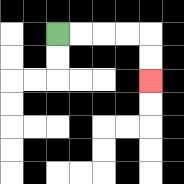{'start': '[2, 1]', 'end': '[6, 3]', 'path_directions': 'R,R,R,R,D,D', 'path_coordinates': '[[2, 1], [3, 1], [4, 1], [5, 1], [6, 1], [6, 2], [6, 3]]'}